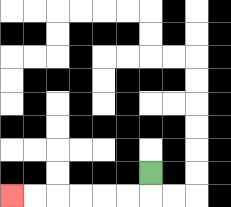{'start': '[6, 7]', 'end': '[0, 8]', 'path_directions': 'D,L,L,L,L,L,L', 'path_coordinates': '[[6, 7], [6, 8], [5, 8], [4, 8], [3, 8], [2, 8], [1, 8], [0, 8]]'}